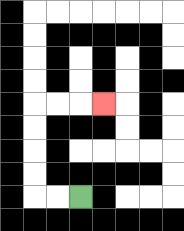{'start': '[3, 8]', 'end': '[4, 4]', 'path_directions': 'L,L,U,U,U,U,R,R,R', 'path_coordinates': '[[3, 8], [2, 8], [1, 8], [1, 7], [1, 6], [1, 5], [1, 4], [2, 4], [3, 4], [4, 4]]'}